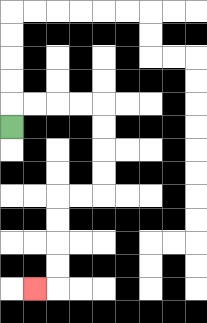{'start': '[0, 5]', 'end': '[1, 12]', 'path_directions': 'U,R,R,R,R,D,D,D,D,L,L,D,D,D,D,L', 'path_coordinates': '[[0, 5], [0, 4], [1, 4], [2, 4], [3, 4], [4, 4], [4, 5], [4, 6], [4, 7], [4, 8], [3, 8], [2, 8], [2, 9], [2, 10], [2, 11], [2, 12], [1, 12]]'}